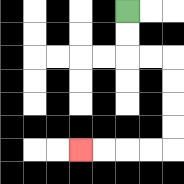{'start': '[5, 0]', 'end': '[3, 6]', 'path_directions': 'D,D,R,R,D,D,D,D,L,L,L,L', 'path_coordinates': '[[5, 0], [5, 1], [5, 2], [6, 2], [7, 2], [7, 3], [7, 4], [7, 5], [7, 6], [6, 6], [5, 6], [4, 6], [3, 6]]'}